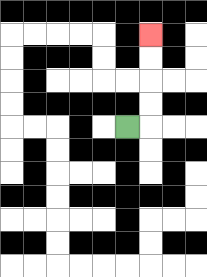{'start': '[5, 5]', 'end': '[6, 1]', 'path_directions': 'R,U,U,U,U', 'path_coordinates': '[[5, 5], [6, 5], [6, 4], [6, 3], [6, 2], [6, 1]]'}